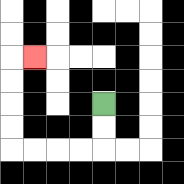{'start': '[4, 4]', 'end': '[1, 2]', 'path_directions': 'D,D,L,L,L,L,U,U,U,U,R', 'path_coordinates': '[[4, 4], [4, 5], [4, 6], [3, 6], [2, 6], [1, 6], [0, 6], [0, 5], [0, 4], [0, 3], [0, 2], [1, 2]]'}